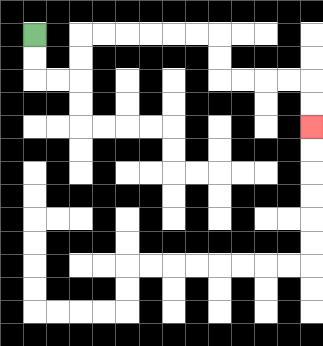{'start': '[1, 1]', 'end': '[13, 5]', 'path_directions': 'D,D,R,R,U,U,R,R,R,R,R,R,D,D,R,R,R,R,D,D', 'path_coordinates': '[[1, 1], [1, 2], [1, 3], [2, 3], [3, 3], [3, 2], [3, 1], [4, 1], [5, 1], [6, 1], [7, 1], [8, 1], [9, 1], [9, 2], [9, 3], [10, 3], [11, 3], [12, 3], [13, 3], [13, 4], [13, 5]]'}